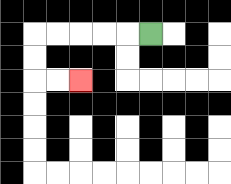{'start': '[6, 1]', 'end': '[3, 3]', 'path_directions': 'L,L,L,L,L,D,D,R,R', 'path_coordinates': '[[6, 1], [5, 1], [4, 1], [3, 1], [2, 1], [1, 1], [1, 2], [1, 3], [2, 3], [3, 3]]'}